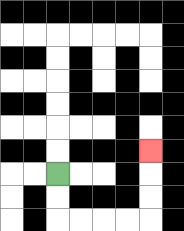{'start': '[2, 7]', 'end': '[6, 6]', 'path_directions': 'D,D,R,R,R,R,U,U,U', 'path_coordinates': '[[2, 7], [2, 8], [2, 9], [3, 9], [4, 9], [5, 9], [6, 9], [6, 8], [6, 7], [6, 6]]'}